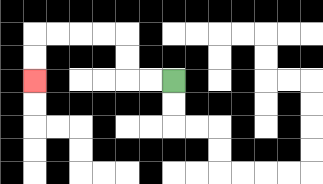{'start': '[7, 3]', 'end': '[1, 3]', 'path_directions': 'L,L,U,U,L,L,L,L,D,D', 'path_coordinates': '[[7, 3], [6, 3], [5, 3], [5, 2], [5, 1], [4, 1], [3, 1], [2, 1], [1, 1], [1, 2], [1, 3]]'}